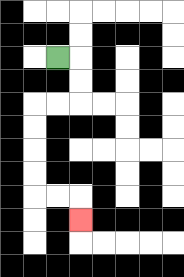{'start': '[2, 2]', 'end': '[3, 9]', 'path_directions': 'R,D,D,L,L,D,D,D,D,R,R,D', 'path_coordinates': '[[2, 2], [3, 2], [3, 3], [3, 4], [2, 4], [1, 4], [1, 5], [1, 6], [1, 7], [1, 8], [2, 8], [3, 8], [3, 9]]'}